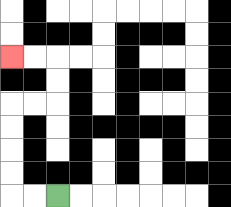{'start': '[2, 8]', 'end': '[0, 2]', 'path_directions': 'L,L,U,U,U,U,R,R,U,U,L,L', 'path_coordinates': '[[2, 8], [1, 8], [0, 8], [0, 7], [0, 6], [0, 5], [0, 4], [1, 4], [2, 4], [2, 3], [2, 2], [1, 2], [0, 2]]'}